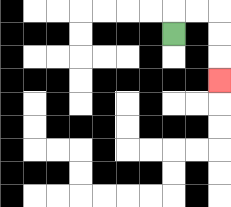{'start': '[7, 1]', 'end': '[9, 3]', 'path_directions': 'U,R,R,D,D,D', 'path_coordinates': '[[7, 1], [7, 0], [8, 0], [9, 0], [9, 1], [9, 2], [9, 3]]'}